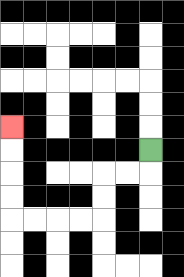{'start': '[6, 6]', 'end': '[0, 5]', 'path_directions': 'D,L,L,D,D,L,L,L,L,U,U,U,U', 'path_coordinates': '[[6, 6], [6, 7], [5, 7], [4, 7], [4, 8], [4, 9], [3, 9], [2, 9], [1, 9], [0, 9], [0, 8], [0, 7], [0, 6], [0, 5]]'}